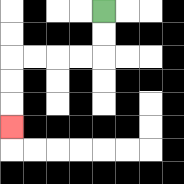{'start': '[4, 0]', 'end': '[0, 5]', 'path_directions': 'D,D,L,L,L,L,D,D,D', 'path_coordinates': '[[4, 0], [4, 1], [4, 2], [3, 2], [2, 2], [1, 2], [0, 2], [0, 3], [0, 4], [0, 5]]'}